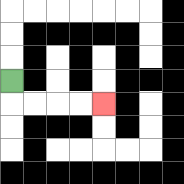{'start': '[0, 3]', 'end': '[4, 4]', 'path_directions': 'D,R,R,R,R', 'path_coordinates': '[[0, 3], [0, 4], [1, 4], [2, 4], [3, 4], [4, 4]]'}